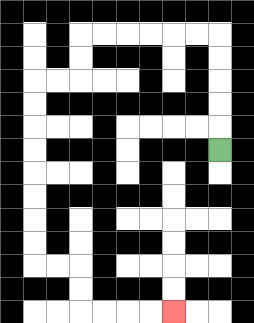{'start': '[9, 6]', 'end': '[7, 13]', 'path_directions': 'U,U,U,U,U,L,L,L,L,L,L,D,D,L,L,D,D,D,D,D,D,D,D,R,R,D,D,R,R,R,R', 'path_coordinates': '[[9, 6], [9, 5], [9, 4], [9, 3], [9, 2], [9, 1], [8, 1], [7, 1], [6, 1], [5, 1], [4, 1], [3, 1], [3, 2], [3, 3], [2, 3], [1, 3], [1, 4], [1, 5], [1, 6], [1, 7], [1, 8], [1, 9], [1, 10], [1, 11], [2, 11], [3, 11], [3, 12], [3, 13], [4, 13], [5, 13], [6, 13], [7, 13]]'}